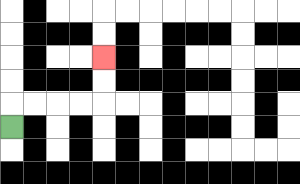{'start': '[0, 5]', 'end': '[4, 2]', 'path_directions': 'U,R,R,R,R,U,U', 'path_coordinates': '[[0, 5], [0, 4], [1, 4], [2, 4], [3, 4], [4, 4], [4, 3], [4, 2]]'}